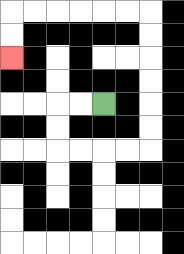{'start': '[4, 4]', 'end': '[0, 2]', 'path_directions': 'L,L,D,D,R,R,R,R,U,U,U,U,U,U,L,L,L,L,L,L,D,D', 'path_coordinates': '[[4, 4], [3, 4], [2, 4], [2, 5], [2, 6], [3, 6], [4, 6], [5, 6], [6, 6], [6, 5], [6, 4], [6, 3], [6, 2], [6, 1], [6, 0], [5, 0], [4, 0], [3, 0], [2, 0], [1, 0], [0, 0], [0, 1], [0, 2]]'}